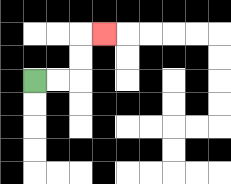{'start': '[1, 3]', 'end': '[4, 1]', 'path_directions': 'R,R,U,U,R', 'path_coordinates': '[[1, 3], [2, 3], [3, 3], [3, 2], [3, 1], [4, 1]]'}